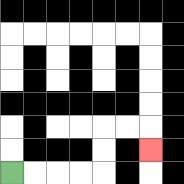{'start': '[0, 7]', 'end': '[6, 6]', 'path_directions': 'R,R,R,R,U,U,R,R,D', 'path_coordinates': '[[0, 7], [1, 7], [2, 7], [3, 7], [4, 7], [4, 6], [4, 5], [5, 5], [6, 5], [6, 6]]'}